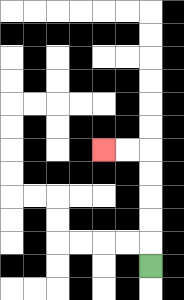{'start': '[6, 11]', 'end': '[4, 6]', 'path_directions': 'U,U,U,U,U,L,L', 'path_coordinates': '[[6, 11], [6, 10], [6, 9], [6, 8], [6, 7], [6, 6], [5, 6], [4, 6]]'}